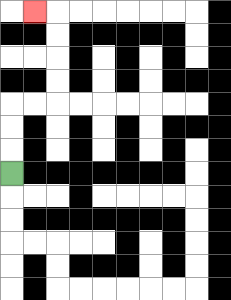{'start': '[0, 7]', 'end': '[1, 0]', 'path_directions': 'U,U,U,R,R,U,U,U,U,L', 'path_coordinates': '[[0, 7], [0, 6], [0, 5], [0, 4], [1, 4], [2, 4], [2, 3], [2, 2], [2, 1], [2, 0], [1, 0]]'}